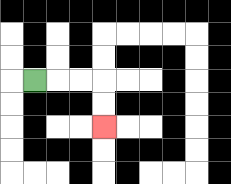{'start': '[1, 3]', 'end': '[4, 5]', 'path_directions': 'R,R,R,D,D', 'path_coordinates': '[[1, 3], [2, 3], [3, 3], [4, 3], [4, 4], [4, 5]]'}